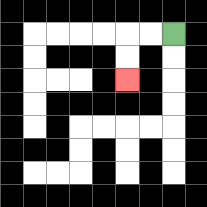{'start': '[7, 1]', 'end': '[5, 3]', 'path_directions': 'L,L,D,D', 'path_coordinates': '[[7, 1], [6, 1], [5, 1], [5, 2], [5, 3]]'}